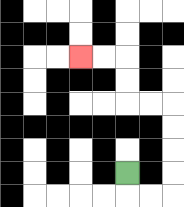{'start': '[5, 7]', 'end': '[3, 2]', 'path_directions': 'D,R,R,U,U,U,U,L,L,U,U,L,L', 'path_coordinates': '[[5, 7], [5, 8], [6, 8], [7, 8], [7, 7], [7, 6], [7, 5], [7, 4], [6, 4], [5, 4], [5, 3], [5, 2], [4, 2], [3, 2]]'}